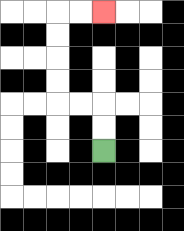{'start': '[4, 6]', 'end': '[4, 0]', 'path_directions': 'U,U,L,L,U,U,U,U,R,R', 'path_coordinates': '[[4, 6], [4, 5], [4, 4], [3, 4], [2, 4], [2, 3], [2, 2], [2, 1], [2, 0], [3, 0], [4, 0]]'}